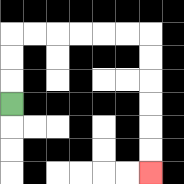{'start': '[0, 4]', 'end': '[6, 7]', 'path_directions': 'U,U,U,R,R,R,R,R,R,D,D,D,D,D,D', 'path_coordinates': '[[0, 4], [0, 3], [0, 2], [0, 1], [1, 1], [2, 1], [3, 1], [4, 1], [5, 1], [6, 1], [6, 2], [6, 3], [6, 4], [6, 5], [6, 6], [6, 7]]'}